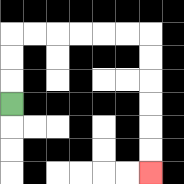{'start': '[0, 4]', 'end': '[6, 7]', 'path_directions': 'U,U,U,R,R,R,R,R,R,D,D,D,D,D,D', 'path_coordinates': '[[0, 4], [0, 3], [0, 2], [0, 1], [1, 1], [2, 1], [3, 1], [4, 1], [5, 1], [6, 1], [6, 2], [6, 3], [6, 4], [6, 5], [6, 6], [6, 7]]'}